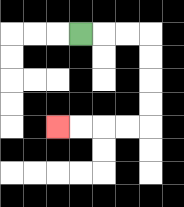{'start': '[3, 1]', 'end': '[2, 5]', 'path_directions': 'R,R,R,D,D,D,D,L,L,L,L', 'path_coordinates': '[[3, 1], [4, 1], [5, 1], [6, 1], [6, 2], [6, 3], [6, 4], [6, 5], [5, 5], [4, 5], [3, 5], [2, 5]]'}